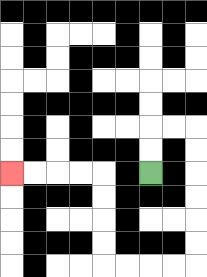{'start': '[6, 7]', 'end': '[0, 7]', 'path_directions': 'U,U,R,R,D,D,D,D,D,D,L,L,L,L,U,U,U,U,L,L,L,L', 'path_coordinates': '[[6, 7], [6, 6], [6, 5], [7, 5], [8, 5], [8, 6], [8, 7], [8, 8], [8, 9], [8, 10], [8, 11], [7, 11], [6, 11], [5, 11], [4, 11], [4, 10], [4, 9], [4, 8], [4, 7], [3, 7], [2, 7], [1, 7], [0, 7]]'}